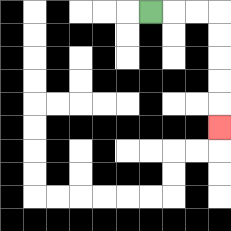{'start': '[6, 0]', 'end': '[9, 5]', 'path_directions': 'R,R,R,D,D,D,D,D', 'path_coordinates': '[[6, 0], [7, 0], [8, 0], [9, 0], [9, 1], [9, 2], [9, 3], [9, 4], [9, 5]]'}